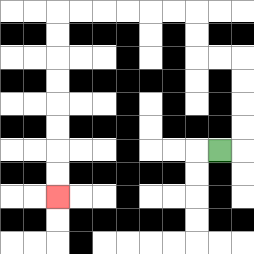{'start': '[9, 6]', 'end': '[2, 8]', 'path_directions': 'R,U,U,U,U,L,L,U,U,L,L,L,L,L,L,D,D,D,D,D,D,D,D', 'path_coordinates': '[[9, 6], [10, 6], [10, 5], [10, 4], [10, 3], [10, 2], [9, 2], [8, 2], [8, 1], [8, 0], [7, 0], [6, 0], [5, 0], [4, 0], [3, 0], [2, 0], [2, 1], [2, 2], [2, 3], [2, 4], [2, 5], [2, 6], [2, 7], [2, 8]]'}